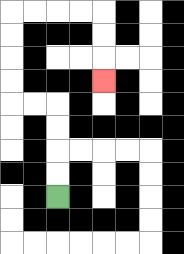{'start': '[2, 8]', 'end': '[4, 3]', 'path_directions': 'U,U,U,U,L,L,U,U,U,U,R,R,R,R,D,D,D', 'path_coordinates': '[[2, 8], [2, 7], [2, 6], [2, 5], [2, 4], [1, 4], [0, 4], [0, 3], [0, 2], [0, 1], [0, 0], [1, 0], [2, 0], [3, 0], [4, 0], [4, 1], [4, 2], [4, 3]]'}